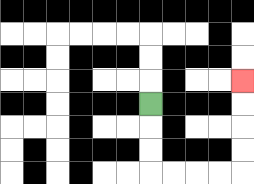{'start': '[6, 4]', 'end': '[10, 3]', 'path_directions': 'D,D,D,R,R,R,R,U,U,U,U', 'path_coordinates': '[[6, 4], [6, 5], [6, 6], [6, 7], [7, 7], [8, 7], [9, 7], [10, 7], [10, 6], [10, 5], [10, 4], [10, 3]]'}